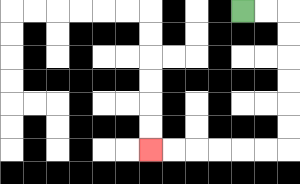{'start': '[10, 0]', 'end': '[6, 6]', 'path_directions': 'R,R,D,D,D,D,D,D,L,L,L,L,L,L', 'path_coordinates': '[[10, 0], [11, 0], [12, 0], [12, 1], [12, 2], [12, 3], [12, 4], [12, 5], [12, 6], [11, 6], [10, 6], [9, 6], [8, 6], [7, 6], [6, 6]]'}